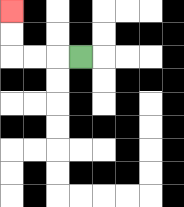{'start': '[3, 2]', 'end': '[0, 0]', 'path_directions': 'L,L,L,U,U', 'path_coordinates': '[[3, 2], [2, 2], [1, 2], [0, 2], [0, 1], [0, 0]]'}